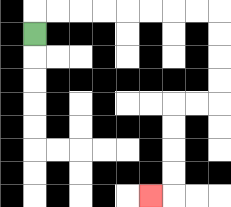{'start': '[1, 1]', 'end': '[6, 8]', 'path_directions': 'U,R,R,R,R,R,R,R,R,D,D,D,D,L,L,D,D,D,D,L', 'path_coordinates': '[[1, 1], [1, 0], [2, 0], [3, 0], [4, 0], [5, 0], [6, 0], [7, 0], [8, 0], [9, 0], [9, 1], [9, 2], [9, 3], [9, 4], [8, 4], [7, 4], [7, 5], [7, 6], [7, 7], [7, 8], [6, 8]]'}